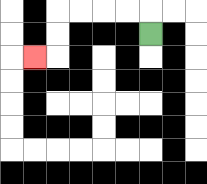{'start': '[6, 1]', 'end': '[1, 2]', 'path_directions': 'U,L,L,L,L,D,D,L', 'path_coordinates': '[[6, 1], [6, 0], [5, 0], [4, 0], [3, 0], [2, 0], [2, 1], [2, 2], [1, 2]]'}